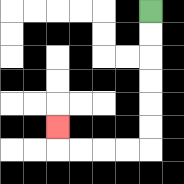{'start': '[6, 0]', 'end': '[2, 5]', 'path_directions': 'D,D,D,D,D,D,L,L,L,L,U', 'path_coordinates': '[[6, 0], [6, 1], [6, 2], [6, 3], [6, 4], [6, 5], [6, 6], [5, 6], [4, 6], [3, 6], [2, 6], [2, 5]]'}